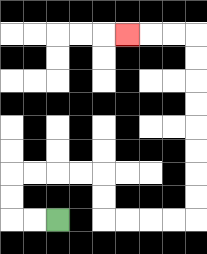{'start': '[2, 9]', 'end': '[5, 1]', 'path_directions': 'L,L,U,U,R,R,R,R,D,D,R,R,R,R,U,U,U,U,U,U,U,U,L,L,L', 'path_coordinates': '[[2, 9], [1, 9], [0, 9], [0, 8], [0, 7], [1, 7], [2, 7], [3, 7], [4, 7], [4, 8], [4, 9], [5, 9], [6, 9], [7, 9], [8, 9], [8, 8], [8, 7], [8, 6], [8, 5], [8, 4], [8, 3], [8, 2], [8, 1], [7, 1], [6, 1], [5, 1]]'}